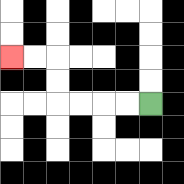{'start': '[6, 4]', 'end': '[0, 2]', 'path_directions': 'L,L,L,L,U,U,L,L', 'path_coordinates': '[[6, 4], [5, 4], [4, 4], [3, 4], [2, 4], [2, 3], [2, 2], [1, 2], [0, 2]]'}